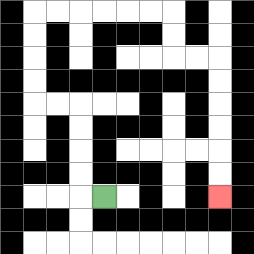{'start': '[4, 8]', 'end': '[9, 8]', 'path_directions': 'L,U,U,U,U,L,L,U,U,U,U,R,R,R,R,R,R,D,D,R,R,D,D,D,D,D,D', 'path_coordinates': '[[4, 8], [3, 8], [3, 7], [3, 6], [3, 5], [3, 4], [2, 4], [1, 4], [1, 3], [1, 2], [1, 1], [1, 0], [2, 0], [3, 0], [4, 0], [5, 0], [6, 0], [7, 0], [7, 1], [7, 2], [8, 2], [9, 2], [9, 3], [9, 4], [9, 5], [9, 6], [9, 7], [9, 8]]'}